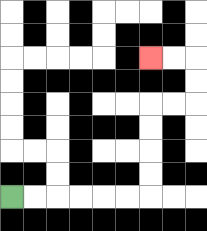{'start': '[0, 8]', 'end': '[6, 2]', 'path_directions': 'R,R,R,R,R,R,U,U,U,U,R,R,U,U,L,L', 'path_coordinates': '[[0, 8], [1, 8], [2, 8], [3, 8], [4, 8], [5, 8], [6, 8], [6, 7], [6, 6], [6, 5], [6, 4], [7, 4], [8, 4], [8, 3], [8, 2], [7, 2], [6, 2]]'}